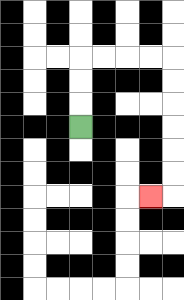{'start': '[3, 5]', 'end': '[6, 8]', 'path_directions': 'U,U,U,R,R,R,R,D,D,D,D,D,D,L', 'path_coordinates': '[[3, 5], [3, 4], [3, 3], [3, 2], [4, 2], [5, 2], [6, 2], [7, 2], [7, 3], [7, 4], [7, 5], [7, 6], [7, 7], [7, 8], [6, 8]]'}